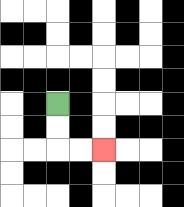{'start': '[2, 4]', 'end': '[4, 6]', 'path_directions': 'D,D,R,R', 'path_coordinates': '[[2, 4], [2, 5], [2, 6], [3, 6], [4, 6]]'}